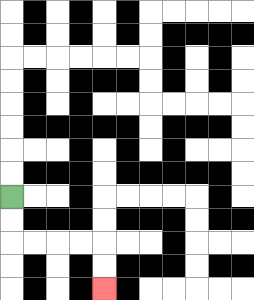{'start': '[0, 8]', 'end': '[4, 12]', 'path_directions': 'D,D,R,R,R,R,D,D', 'path_coordinates': '[[0, 8], [0, 9], [0, 10], [1, 10], [2, 10], [3, 10], [4, 10], [4, 11], [4, 12]]'}